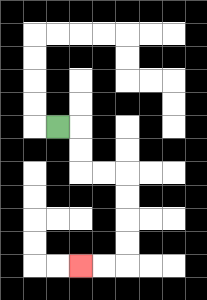{'start': '[2, 5]', 'end': '[3, 11]', 'path_directions': 'R,D,D,R,R,D,D,D,D,L,L', 'path_coordinates': '[[2, 5], [3, 5], [3, 6], [3, 7], [4, 7], [5, 7], [5, 8], [5, 9], [5, 10], [5, 11], [4, 11], [3, 11]]'}